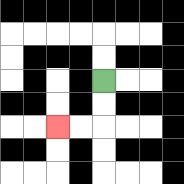{'start': '[4, 3]', 'end': '[2, 5]', 'path_directions': 'D,D,L,L', 'path_coordinates': '[[4, 3], [4, 4], [4, 5], [3, 5], [2, 5]]'}